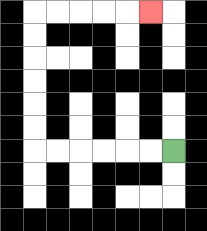{'start': '[7, 6]', 'end': '[6, 0]', 'path_directions': 'L,L,L,L,L,L,U,U,U,U,U,U,R,R,R,R,R', 'path_coordinates': '[[7, 6], [6, 6], [5, 6], [4, 6], [3, 6], [2, 6], [1, 6], [1, 5], [1, 4], [1, 3], [1, 2], [1, 1], [1, 0], [2, 0], [3, 0], [4, 0], [5, 0], [6, 0]]'}